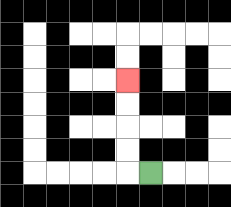{'start': '[6, 7]', 'end': '[5, 3]', 'path_directions': 'L,U,U,U,U', 'path_coordinates': '[[6, 7], [5, 7], [5, 6], [5, 5], [5, 4], [5, 3]]'}